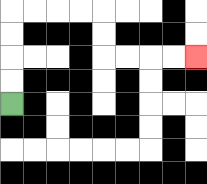{'start': '[0, 4]', 'end': '[8, 2]', 'path_directions': 'U,U,U,U,R,R,R,R,D,D,R,R,R,R', 'path_coordinates': '[[0, 4], [0, 3], [0, 2], [0, 1], [0, 0], [1, 0], [2, 0], [3, 0], [4, 0], [4, 1], [4, 2], [5, 2], [6, 2], [7, 2], [8, 2]]'}